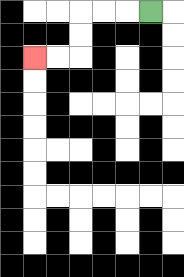{'start': '[6, 0]', 'end': '[1, 2]', 'path_directions': 'L,L,L,D,D,L,L', 'path_coordinates': '[[6, 0], [5, 0], [4, 0], [3, 0], [3, 1], [3, 2], [2, 2], [1, 2]]'}